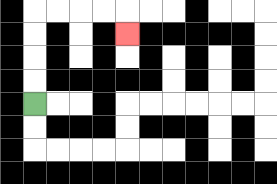{'start': '[1, 4]', 'end': '[5, 1]', 'path_directions': 'U,U,U,U,R,R,R,R,D', 'path_coordinates': '[[1, 4], [1, 3], [1, 2], [1, 1], [1, 0], [2, 0], [3, 0], [4, 0], [5, 0], [5, 1]]'}